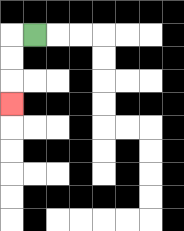{'start': '[1, 1]', 'end': '[0, 4]', 'path_directions': 'L,D,D,D', 'path_coordinates': '[[1, 1], [0, 1], [0, 2], [0, 3], [0, 4]]'}